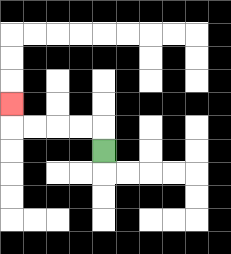{'start': '[4, 6]', 'end': '[0, 4]', 'path_directions': 'U,L,L,L,L,U', 'path_coordinates': '[[4, 6], [4, 5], [3, 5], [2, 5], [1, 5], [0, 5], [0, 4]]'}